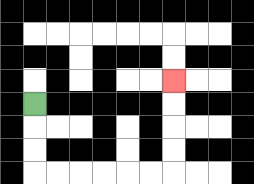{'start': '[1, 4]', 'end': '[7, 3]', 'path_directions': 'D,D,D,R,R,R,R,R,R,U,U,U,U', 'path_coordinates': '[[1, 4], [1, 5], [1, 6], [1, 7], [2, 7], [3, 7], [4, 7], [5, 7], [6, 7], [7, 7], [7, 6], [7, 5], [7, 4], [7, 3]]'}